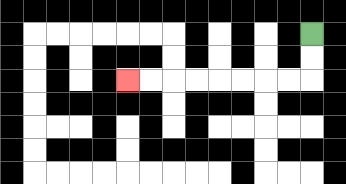{'start': '[13, 1]', 'end': '[5, 3]', 'path_directions': 'D,D,L,L,L,L,L,L,L,L', 'path_coordinates': '[[13, 1], [13, 2], [13, 3], [12, 3], [11, 3], [10, 3], [9, 3], [8, 3], [7, 3], [6, 3], [5, 3]]'}